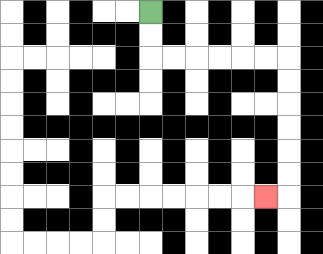{'start': '[6, 0]', 'end': '[11, 8]', 'path_directions': 'D,D,R,R,R,R,R,R,D,D,D,D,D,D,L', 'path_coordinates': '[[6, 0], [6, 1], [6, 2], [7, 2], [8, 2], [9, 2], [10, 2], [11, 2], [12, 2], [12, 3], [12, 4], [12, 5], [12, 6], [12, 7], [12, 8], [11, 8]]'}